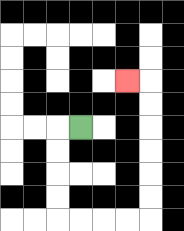{'start': '[3, 5]', 'end': '[5, 3]', 'path_directions': 'L,D,D,D,D,R,R,R,R,U,U,U,U,U,U,L', 'path_coordinates': '[[3, 5], [2, 5], [2, 6], [2, 7], [2, 8], [2, 9], [3, 9], [4, 9], [5, 9], [6, 9], [6, 8], [6, 7], [6, 6], [6, 5], [6, 4], [6, 3], [5, 3]]'}